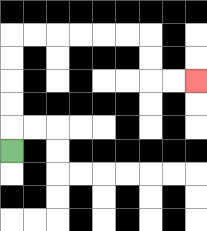{'start': '[0, 6]', 'end': '[8, 3]', 'path_directions': 'U,U,U,U,U,R,R,R,R,R,R,D,D,R,R', 'path_coordinates': '[[0, 6], [0, 5], [0, 4], [0, 3], [0, 2], [0, 1], [1, 1], [2, 1], [3, 1], [4, 1], [5, 1], [6, 1], [6, 2], [6, 3], [7, 3], [8, 3]]'}